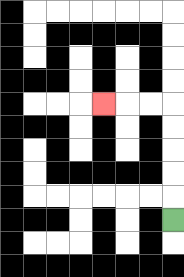{'start': '[7, 9]', 'end': '[4, 4]', 'path_directions': 'U,U,U,U,U,L,L,L', 'path_coordinates': '[[7, 9], [7, 8], [7, 7], [7, 6], [7, 5], [7, 4], [6, 4], [5, 4], [4, 4]]'}